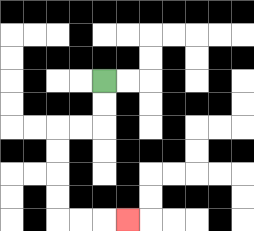{'start': '[4, 3]', 'end': '[5, 9]', 'path_directions': 'D,D,L,L,D,D,D,D,R,R,R', 'path_coordinates': '[[4, 3], [4, 4], [4, 5], [3, 5], [2, 5], [2, 6], [2, 7], [2, 8], [2, 9], [3, 9], [4, 9], [5, 9]]'}